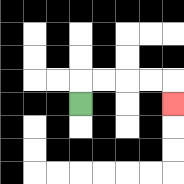{'start': '[3, 4]', 'end': '[7, 4]', 'path_directions': 'U,R,R,R,R,D', 'path_coordinates': '[[3, 4], [3, 3], [4, 3], [5, 3], [6, 3], [7, 3], [7, 4]]'}